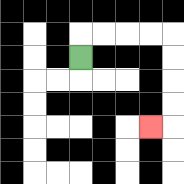{'start': '[3, 2]', 'end': '[6, 5]', 'path_directions': 'U,R,R,R,R,D,D,D,D,L', 'path_coordinates': '[[3, 2], [3, 1], [4, 1], [5, 1], [6, 1], [7, 1], [7, 2], [7, 3], [7, 4], [7, 5], [6, 5]]'}